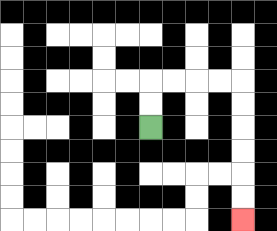{'start': '[6, 5]', 'end': '[10, 9]', 'path_directions': 'U,U,R,R,R,R,D,D,D,D,D,D', 'path_coordinates': '[[6, 5], [6, 4], [6, 3], [7, 3], [8, 3], [9, 3], [10, 3], [10, 4], [10, 5], [10, 6], [10, 7], [10, 8], [10, 9]]'}